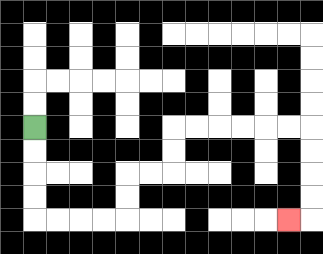{'start': '[1, 5]', 'end': '[12, 9]', 'path_directions': 'D,D,D,D,R,R,R,R,U,U,R,R,U,U,R,R,R,R,R,R,D,D,D,D,L', 'path_coordinates': '[[1, 5], [1, 6], [1, 7], [1, 8], [1, 9], [2, 9], [3, 9], [4, 9], [5, 9], [5, 8], [5, 7], [6, 7], [7, 7], [7, 6], [7, 5], [8, 5], [9, 5], [10, 5], [11, 5], [12, 5], [13, 5], [13, 6], [13, 7], [13, 8], [13, 9], [12, 9]]'}